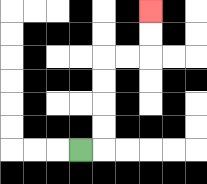{'start': '[3, 6]', 'end': '[6, 0]', 'path_directions': 'R,U,U,U,U,R,R,U,U', 'path_coordinates': '[[3, 6], [4, 6], [4, 5], [4, 4], [4, 3], [4, 2], [5, 2], [6, 2], [6, 1], [6, 0]]'}